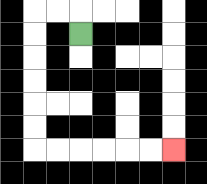{'start': '[3, 1]', 'end': '[7, 6]', 'path_directions': 'U,L,L,D,D,D,D,D,D,R,R,R,R,R,R', 'path_coordinates': '[[3, 1], [3, 0], [2, 0], [1, 0], [1, 1], [1, 2], [1, 3], [1, 4], [1, 5], [1, 6], [2, 6], [3, 6], [4, 6], [5, 6], [6, 6], [7, 6]]'}